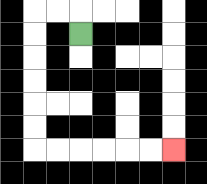{'start': '[3, 1]', 'end': '[7, 6]', 'path_directions': 'U,L,L,D,D,D,D,D,D,R,R,R,R,R,R', 'path_coordinates': '[[3, 1], [3, 0], [2, 0], [1, 0], [1, 1], [1, 2], [1, 3], [1, 4], [1, 5], [1, 6], [2, 6], [3, 6], [4, 6], [5, 6], [6, 6], [7, 6]]'}